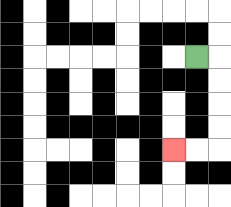{'start': '[8, 2]', 'end': '[7, 6]', 'path_directions': 'R,D,D,D,D,L,L', 'path_coordinates': '[[8, 2], [9, 2], [9, 3], [9, 4], [9, 5], [9, 6], [8, 6], [7, 6]]'}